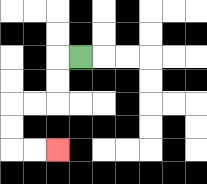{'start': '[3, 2]', 'end': '[2, 6]', 'path_directions': 'L,D,D,L,L,D,D,R,R', 'path_coordinates': '[[3, 2], [2, 2], [2, 3], [2, 4], [1, 4], [0, 4], [0, 5], [0, 6], [1, 6], [2, 6]]'}